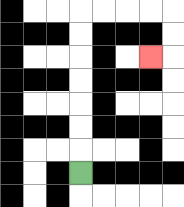{'start': '[3, 7]', 'end': '[6, 2]', 'path_directions': 'U,U,U,U,U,U,U,R,R,R,R,D,D,L', 'path_coordinates': '[[3, 7], [3, 6], [3, 5], [3, 4], [3, 3], [3, 2], [3, 1], [3, 0], [4, 0], [5, 0], [6, 0], [7, 0], [7, 1], [7, 2], [6, 2]]'}